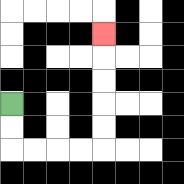{'start': '[0, 4]', 'end': '[4, 1]', 'path_directions': 'D,D,R,R,R,R,U,U,U,U,U', 'path_coordinates': '[[0, 4], [0, 5], [0, 6], [1, 6], [2, 6], [3, 6], [4, 6], [4, 5], [4, 4], [4, 3], [4, 2], [4, 1]]'}